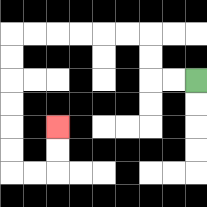{'start': '[8, 3]', 'end': '[2, 5]', 'path_directions': 'L,L,U,U,L,L,L,L,L,L,D,D,D,D,D,D,R,R,U,U', 'path_coordinates': '[[8, 3], [7, 3], [6, 3], [6, 2], [6, 1], [5, 1], [4, 1], [3, 1], [2, 1], [1, 1], [0, 1], [0, 2], [0, 3], [0, 4], [0, 5], [0, 6], [0, 7], [1, 7], [2, 7], [2, 6], [2, 5]]'}